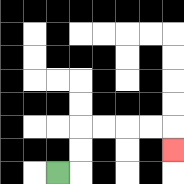{'start': '[2, 7]', 'end': '[7, 6]', 'path_directions': 'R,U,U,R,R,R,R,D', 'path_coordinates': '[[2, 7], [3, 7], [3, 6], [3, 5], [4, 5], [5, 5], [6, 5], [7, 5], [7, 6]]'}